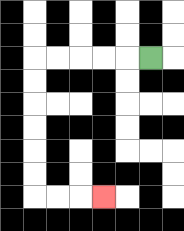{'start': '[6, 2]', 'end': '[4, 8]', 'path_directions': 'L,L,L,L,L,D,D,D,D,D,D,R,R,R', 'path_coordinates': '[[6, 2], [5, 2], [4, 2], [3, 2], [2, 2], [1, 2], [1, 3], [1, 4], [1, 5], [1, 6], [1, 7], [1, 8], [2, 8], [3, 8], [4, 8]]'}